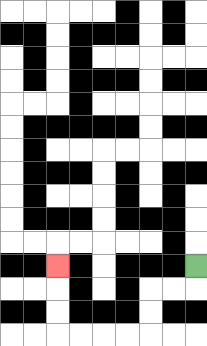{'start': '[8, 11]', 'end': '[2, 11]', 'path_directions': 'D,L,L,D,D,L,L,L,L,U,U,U', 'path_coordinates': '[[8, 11], [8, 12], [7, 12], [6, 12], [6, 13], [6, 14], [5, 14], [4, 14], [3, 14], [2, 14], [2, 13], [2, 12], [2, 11]]'}